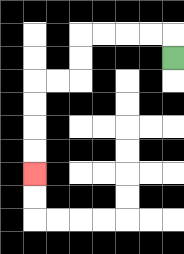{'start': '[7, 2]', 'end': '[1, 7]', 'path_directions': 'U,L,L,L,L,D,D,L,L,D,D,D,D', 'path_coordinates': '[[7, 2], [7, 1], [6, 1], [5, 1], [4, 1], [3, 1], [3, 2], [3, 3], [2, 3], [1, 3], [1, 4], [1, 5], [1, 6], [1, 7]]'}